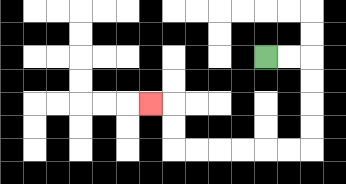{'start': '[11, 2]', 'end': '[6, 4]', 'path_directions': 'R,R,D,D,D,D,L,L,L,L,L,L,U,U,L', 'path_coordinates': '[[11, 2], [12, 2], [13, 2], [13, 3], [13, 4], [13, 5], [13, 6], [12, 6], [11, 6], [10, 6], [9, 6], [8, 6], [7, 6], [7, 5], [7, 4], [6, 4]]'}